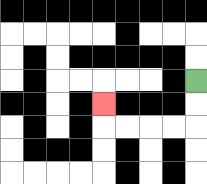{'start': '[8, 3]', 'end': '[4, 4]', 'path_directions': 'D,D,L,L,L,L,U', 'path_coordinates': '[[8, 3], [8, 4], [8, 5], [7, 5], [6, 5], [5, 5], [4, 5], [4, 4]]'}